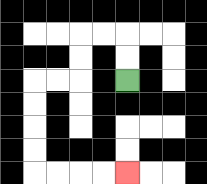{'start': '[5, 3]', 'end': '[5, 7]', 'path_directions': 'U,U,L,L,D,D,L,L,D,D,D,D,R,R,R,R', 'path_coordinates': '[[5, 3], [5, 2], [5, 1], [4, 1], [3, 1], [3, 2], [3, 3], [2, 3], [1, 3], [1, 4], [1, 5], [1, 6], [1, 7], [2, 7], [3, 7], [4, 7], [5, 7]]'}